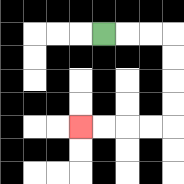{'start': '[4, 1]', 'end': '[3, 5]', 'path_directions': 'R,R,R,D,D,D,D,L,L,L,L', 'path_coordinates': '[[4, 1], [5, 1], [6, 1], [7, 1], [7, 2], [7, 3], [7, 4], [7, 5], [6, 5], [5, 5], [4, 5], [3, 5]]'}